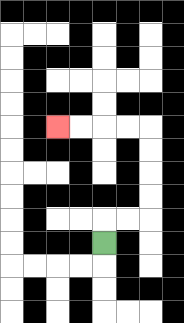{'start': '[4, 10]', 'end': '[2, 5]', 'path_directions': 'U,R,R,U,U,U,U,L,L,L,L', 'path_coordinates': '[[4, 10], [4, 9], [5, 9], [6, 9], [6, 8], [6, 7], [6, 6], [6, 5], [5, 5], [4, 5], [3, 5], [2, 5]]'}